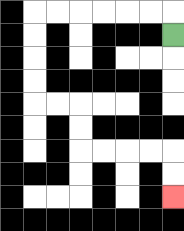{'start': '[7, 1]', 'end': '[7, 8]', 'path_directions': 'U,L,L,L,L,L,L,D,D,D,D,R,R,D,D,R,R,R,R,D,D', 'path_coordinates': '[[7, 1], [7, 0], [6, 0], [5, 0], [4, 0], [3, 0], [2, 0], [1, 0], [1, 1], [1, 2], [1, 3], [1, 4], [2, 4], [3, 4], [3, 5], [3, 6], [4, 6], [5, 6], [6, 6], [7, 6], [7, 7], [7, 8]]'}